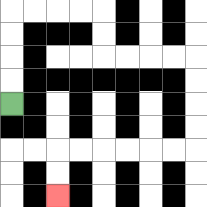{'start': '[0, 4]', 'end': '[2, 8]', 'path_directions': 'U,U,U,U,R,R,R,R,D,D,R,R,R,R,D,D,D,D,L,L,L,L,L,L,D,D', 'path_coordinates': '[[0, 4], [0, 3], [0, 2], [0, 1], [0, 0], [1, 0], [2, 0], [3, 0], [4, 0], [4, 1], [4, 2], [5, 2], [6, 2], [7, 2], [8, 2], [8, 3], [8, 4], [8, 5], [8, 6], [7, 6], [6, 6], [5, 6], [4, 6], [3, 6], [2, 6], [2, 7], [2, 8]]'}